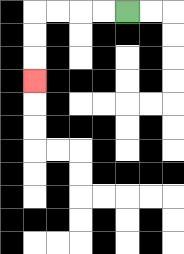{'start': '[5, 0]', 'end': '[1, 3]', 'path_directions': 'L,L,L,L,D,D,D', 'path_coordinates': '[[5, 0], [4, 0], [3, 0], [2, 0], [1, 0], [1, 1], [1, 2], [1, 3]]'}